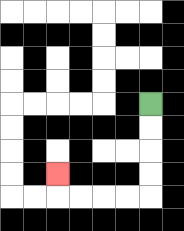{'start': '[6, 4]', 'end': '[2, 7]', 'path_directions': 'D,D,D,D,L,L,L,L,U', 'path_coordinates': '[[6, 4], [6, 5], [6, 6], [6, 7], [6, 8], [5, 8], [4, 8], [3, 8], [2, 8], [2, 7]]'}